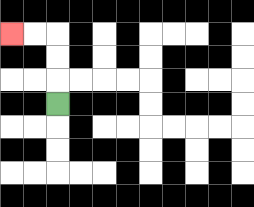{'start': '[2, 4]', 'end': '[0, 1]', 'path_directions': 'U,U,U,L,L', 'path_coordinates': '[[2, 4], [2, 3], [2, 2], [2, 1], [1, 1], [0, 1]]'}